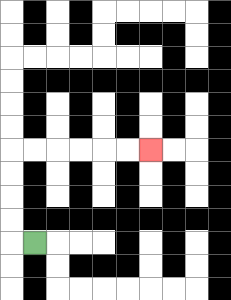{'start': '[1, 10]', 'end': '[6, 6]', 'path_directions': 'L,U,U,U,U,R,R,R,R,R,R', 'path_coordinates': '[[1, 10], [0, 10], [0, 9], [0, 8], [0, 7], [0, 6], [1, 6], [2, 6], [3, 6], [4, 6], [5, 6], [6, 6]]'}